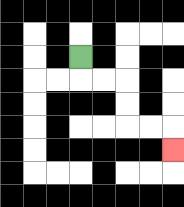{'start': '[3, 2]', 'end': '[7, 6]', 'path_directions': 'D,R,R,D,D,R,R,D', 'path_coordinates': '[[3, 2], [3, 3], [4, 3], [5, 3], [5, 4], [5, 5], [6, 5], [7, 5], [7, 6]]'}